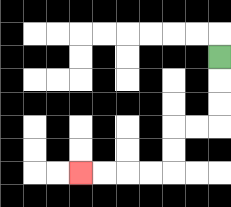{'start': '[9, 2]', 'end': '[3, 7]', 'path_directions': 'D,D,D,L,L,D,D,L,L,L,L', 'path_coordinates': '[[9, 2], [9, 3], [9, 4], [9, 5], [8, 5], [7, 5], [7, 6], [7, 7], [6, 7], [5, 7], [4, 7], [3, 7]]'}